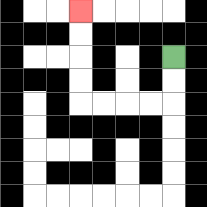{'start': '[7, 2]', 'end': '[3, 0]', 'path_directions': 'D,D,L,L,L,L,U,U,U,U', 'path_coordinates': '[[7, 2], [7, 3], [7, 4], [6, 4], [5, 4], [4, 4], [3, 4], [3, 3], [3, 2], [3, 1], [3, 0]]'}